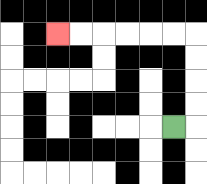{'start': '[7, 5]', 'end': '[2, 1]', 'path_directions': 'R,U,U,U,U,L,L,L,L,L,L', 'path_coordinates': '[[7, 5], [8, 5], [8, 4], [8, 3], [8, 2], [8, 1], [7, 1], [6, 1], [5, 1], [4, 1], [3, 1], [2, 1]]'}